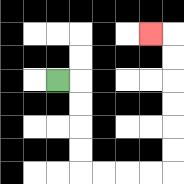{'start': '[2, 3]', 'end': '[6, 1]', 'path_directions': 'R,D,D,D,D,R,R,R,R,U,U,U,U,U,U,L', 'path_coordinates': '[[2, 3], [3, 3], [3, 4], [3, 5], [3, 6], [3, 7], [4, 7], [5, 7], [6, 7], [7, 7], [7, 6], [7, 5], [7, 4], [7, 3], [7, 2], [7, 1], [6, 1]]'}